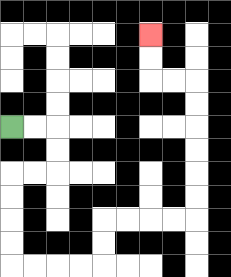{'start': '[0, 5]', 'end': '[6, 1]', 'path_directions': 'R,R,D,D,L,L,D,D,D,D,R,R,R,R,U,U,R,R,R,R,U,U,U,U,U,U,L,L,U,U', 'path_coordinates': '[[0, 5], [1, 5], [2, 5], [2, 6], [2, 7], [1, 7], [0, 7], [0, 8], [0, 9], [0, 10], [0, 11], [1, 11], [2, 11], [3, 11], [4, 11], [4, 10], [4, 9], [5, 9], [6, 9], [7, 9], [8, 9], [8, 8], [8, 7], [8, 6], [8, 5], [8, 4], [8, 3], [7, 3], [6, 3], [6, 2], [6, 1]]'}